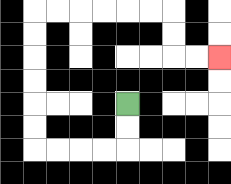{'start': '[5, 4]', 'end': '[9, 2]', 'path_directions': 'D,D,L,L,L,L,U,U,U,U,U,U,R,R,R,R,R,R,D,D,R,R', 'path_coordinates': '[[5, 4], [5, 5], [5, 6], [4, 6], [3, 6], [2, 6], [1, 6], [1, 5], [1, 4], [1, 3], [1, 2], [1, 1], [1, 0], [2, 0], [3, 0], [4, 0], [5, 0], [6, 0], [7, 0], [7, 1], [7, 2], [8, 2], [9, 2]]'}